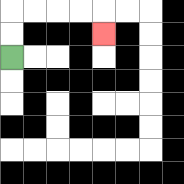{'start': '[0, 2]', 'end': '[4, 1]', 'path_directions': 'U,U,R,R,R,R,D', 'path_coordinates': '[[0, 2], [0, 1], [0, 0], [1, 0], [2, 0], [3, 0], [4, 0], [4, 1]]'}